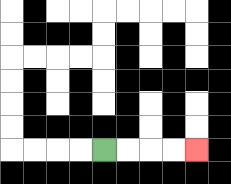{'start': '[4, 6]', 'end': '[8, 6]', 'path_directions': 'R,R,R,R', 'path_coordinates': '[[4, 6], [5, 6], [6, 6], [7, 6], [8, 6]]'}